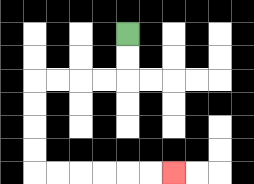{'start': '[5, 1]', 'end': '[7, 7]', 'path_directions': 'D,D,L,L,L,L,D,D,D,D,R,R,R,R,R,R', 'path_coordinates': '[[5, 1], [5, 2], [5, 3], [4, 3], [3, 3], [2, 3], [1, 3], [1, 4], [1, 5], [1, 6], [1, 7], [2, 7], [3, 7], [4, 7], [5, 7], [6, 7], [7, 7]]'}